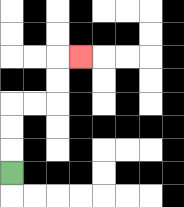{'start': '[0, 7]', 'end': '[3, 2]', 'path_directions': 'U,U,U,R,R,U,U,R', 'path_coordinates': '[[0, 7], [0, 6], [0, 5], [0, 4], [1, 4], [2, 4], [2, 3], [2, 2], [3, 2]]'}